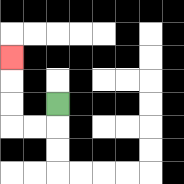{'start': '[2, 4]', 'end': '[0, 2]', 'path_directions': 'D,L,L,U,U,U', 'path_coordinates': '[[2, 4], [2, 5], [1, 5], [0, 5], [0, 4], [0, 3], [0, 2]]'}